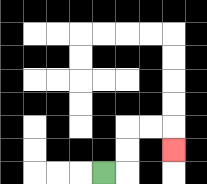{'start': '[4, 7]', 'end': '[7, 6]', 'path_directions': 'R,U,U,R,R,D', 'path_coordinates': '[[4, 7], [5, 7], [5, 6], [5, 5], [6, 5], [7, 5], [7, 6]]'}